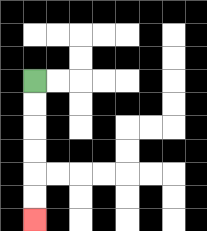{'start': '[1, 3]', 'end': '[1, 9]', 'path_directions': 'D,D,D,D,D,D', 'path_coordinates': '[[1, 3], [1, 4], [1, 5], [1, 6], [1, 7], [1, 8], [1, 9]]'}